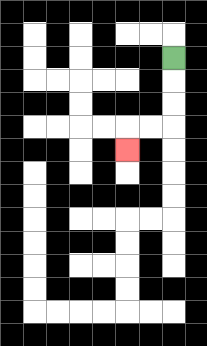{'start': '[7, 2]', 'end': '[5, 6]', 'path_directions': 'D,D,D,L,L,D', 'path_coordinates': '[[7, 2], [7, 3], [7, 4], [7, 5], [6, 5], [5, 5], [5, 6]]'}